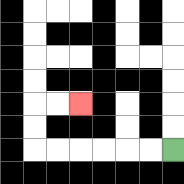{'start': '[7, 6]', 'end': '[3, 4]', 'path_directions': 'L,L,L,L,L,L,U,U,R,R', 'path_coordinates': '[[7, 6], [6, 6], [5, 6], [4, 6], [3, 6], [2, 6], [1, 6], [1, 5], [1, 4], [2, 4], [3, 4]]'}